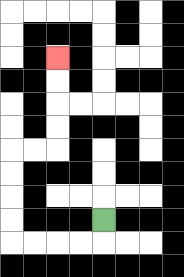{'start': '[4, 9]', 'end': '[2, 2]', 'path_directions': 'D,L,L,L,L,U,U,U,U,R,R,U,U,U,U', 'path_coordinates': '[[4, 9], [4, 10], [3, 10], [2, 10], [1, 10], [0, 10], [0, 9], [0, 8], [0, 7], [0, 6], [1, 6], [2, 6], [2, 5], [2, 4], [2, 3], [2, 2]]'}